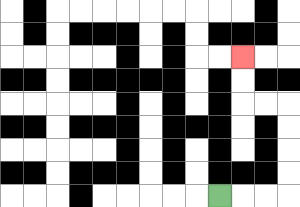{'start': '[9, 8]', 'end': '[10, 2]', 'path_directions': 'R,R,R,U,U,U,U,L,L,U,U', 'path_coordinates': '[[9, 8], [10, 8], [11, 8], [12, 8], [12, 7], [12, 6], [12, 5], [12, 4], [11, 4], [10, 4], [10, 3], [10, 2]]'}